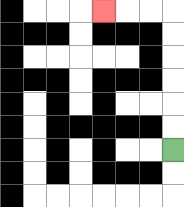{'start': '[7, 6]', 'end': '[4, 0]', 'path_directions': 'U,U,U,U,U,U,L,L,L', 'path_coordinates': '[[7, 6], [7, 5], [7, 4], [7, 3], [7, 2], [7, 1], [7, 0], [6, 0], [5, 0], [4, 0]]'}